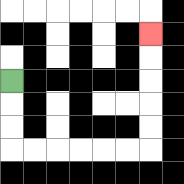{'start': '[0, 3]', 'end': '[6, 1]', 'path_directions': 'D,D,D,R,R,R,R,R,R,U,U,U,U,U', 'path_coordinates': '[[0, 3], [0, 4], [0, 5], [0, 6], [1, 6], [2, 6], [3, 6], [4, 6], [5, 6], [6, 6], [6, 5], [6, 4], [6, 3], [6, 2], [6, 1]]'}